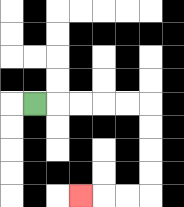{'start': '[1, 4]', 'end': '[3, 8]', 'path_directions': 'R,R,R,R,R,D,D,D,D,L,L,L', 'path_coordinates': '[[1, 4], [2, 4], [3, 4], [4, 4], [5, 4], [6, 4], [6, 5], [6, 6], [6, 7], [6, 8], [5, 8], [4, 8], [3, 8]]'}